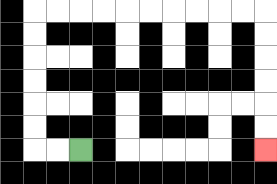{'start': '[3, 6]', 'end': '[11, 6]', 'path_directions': 'L,L,U,U,U,U,U,U,R,R,R,R,R,R,R,R,R,R,D,D,D,D,D,D', 'path_coordinates': '[[3, 6], [2, 6], [1, 6], [1, 5], [1, 4], [1, 3], [1, 2], [1, 1], [1, 0], [2, 0], [3, 0], [4, 0], [5, 0], [6, 0], [7, 0], [8, 0], [9, 0], [10, 0], [11, 0], [11, 1], [11, 2], [11, 3], [11, 4], [11, 5], [11, 6]]'}